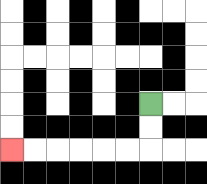{'start': '[6, 4]', 'end': '[0, 6]', 'path_directions': 'D,D,L,L,L,L,L,L', 'path_coordinates': '[[6, 4], [6, 5], [6, 6], [5, 6], [4, 6], [3, 6], [2, 6], [1, 6], [0, 6]]'}